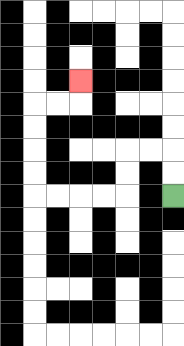{'start': '[7, 8]', 'end': '[3, 3]', 'path_directions': 'U,U,L,L,D,D,L,L,L,L,U,U,U,U,R,R,U', 'path_coordinates': '[[7, 8], [7, 7], [7, 6], [6, 6], [5, 6], [5, 7], [5, 8], [4, 8], [3, 8], [2, 8], [1, 8], [1, 7], [1, 6], [1, 5], [1, 4], [2, 4], [3, 4], [3, 3]]'}